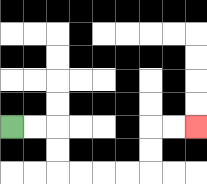{'start': '[0, 5]', 'end': '[8, 5]', 'path_directions': 'R,R,D,D,R,R,R,R,U,U,R,R', 'path_coordinates': '[[0, 5], [1, 5], [2, 5], [2, 6], [2, 7], [3, 7], [4, 7], [5, 7], [6, 7], [6, 6], [6, 5], [7, 5], [8, 5]]'}